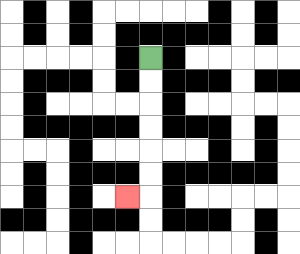{'start': '[6, 2]', 'end': '[5, 8]', 'path_directions': 'D,D,D,D,D,D,L', 'path_coordinates': '[[6, 2], [6, 3], [6, 4], [6, 5], [6, 6], [6, 7], [6, 8], [5, 8]]'}